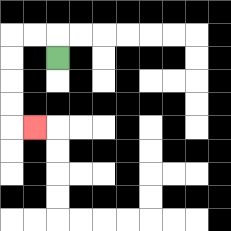{'start': '[2, 2]', 'end': '[1, 5]', 'path_directions': 'U,L,L,D,D,D,D,R', 'path_coordinates': '[[2, 2], [2, 1], [1, 1], [0, 1], [0, 2], [0, 3], [0, 4], [0, 5], [1, 5]]'}